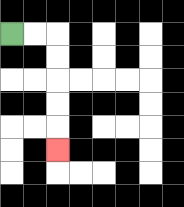{'start': '[0, 1]', 'end': '[2, 6]', 'path_directions': 'R,R,D,D,D,D,D', 'path_coordinates': '[[0, 1], [1, 1], [2, 1], [2, 2], [2, 3], [2, 4], [2, 5], [2, 6]]'}